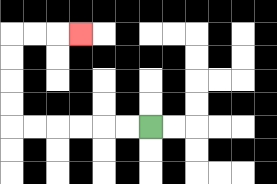{'start': '[6, 5]', 'end': '[3, 1]', 'path_directions': 'L,L,L,L,L,L,U,U,U,U,R,R,R', 'path_coordinates': '[[6, 5], [5, 5], [4, 5], [3, 5], [2, 5], [1, 5], [0, 5], [0, 4], [0, 3], [0, 2], [0, 1], [1, 1], [2, 1], [3, 1]]'}